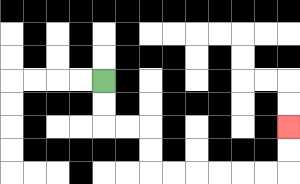{'start': '[4, 3]', 'end': '[12, 5]', 'path_directions': 'D,D,R,R,D,D,R,R,R,R,R,R,U,U', 'path_coordinates': '[[4, 3], [4, 4], [4, 5], [5, 5], [6, 5], [6, 6], [6, 7], [7, 7], [8, 7], [9, 7], [10, 7], [11, 7], [12, 7], [12, 6], [12, 5]]'}